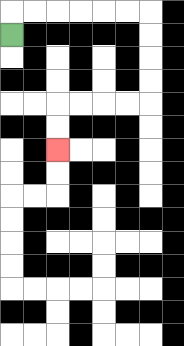{'start': '[0, 1]', 'end': '[2, 6]', 'path_directions': 'U,R,R,R,R,R,R,D,D,D,D,L,L,L,L,D,D', 'path_coordinates': '[[0, 1], [0, 0], [1, 0], [2, 0], [3, 0], [4, 0], [5, 0], [6, 0], [6, 1], [6, 2], [6, 3], [6, 4], [5, 4], [4, 4], [3, 4], [2, 4], [2, 5], [2, 6]]'}